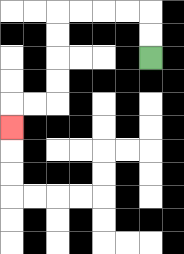{'start': '[6, 2]', 'end': '[0, 5]', 'path_directions': 'U,U,L,L,L,L,D,D,D,D,L,L,D', 'path_coordinates': '[[6, 2], [6, 1], [6, 0], [5, 0], [4, 0], [3, 0], [2, 0], [2, 1], [2, 2], [2, 3], [2, 4], [1, 4], [0, 4], [0, 5]]'}